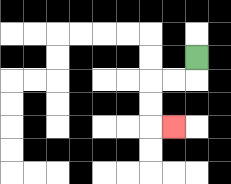{'start': '[8, 2]', 'end': '[7, 5]', 'path_directions': 'D,L,L,D,D,R', 'path_coordinates': '[[8, 2], [8, 3], [7, 3], [6, 3], [6, 4], [6, 5], [7, 5]]'}